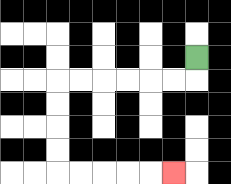{'start': '[8, 2]', 'end': '[7, 7]', 'path_directions': 'D,L,L,L,L,L,L,D,D,D,D,R,R,R,R,R', 'path_coordinates': '[[8, 2], [8, 3], [7, 3], [6, 3], [5, 3], [4, 3], [3, 3], [2, 3], [2, 4], [2, 5], [2, 6], [2, 7], [3, 7], [4, 7], [5, 7], [6, 7], [7, 7]]'}